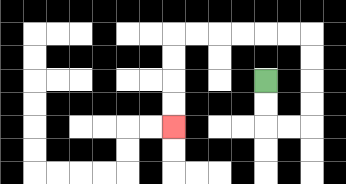{'start': '[11, 3]', 'end': '[7, 5]', 'path_directions': 'D,D,R,R,U,U,U,U,L,L,L,L,L,L,D,D,D,D', 'path_coordinates': '[[11, 3], [11, 4], [11, 5], [12, 5], [13, 5], [13, 4], [13, 3], [13, 2], [13, 1], [12, 1], [11, 1], [10, 1], [9, 1], [8, 1], [7, 1], [7, 2], [7, 3], [7, 4], [7, 5]]'}